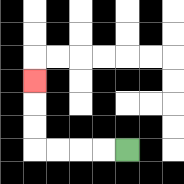{'start': '[5, 6]', 'end': '[1, 3]', 'path_directions': 'L,L,L,L,U,U,U', 'path_coordinates': '[[5, 6], [4, 6], [3, 6], [2, 6], [1, 6], [1, 5], [1, 4], [1, 3]]'}